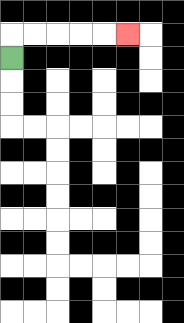{'start': '[0, 2]', 'end': '[5, 1]', 'path_directions': 'U,R,R,R,R,R', 'path_coordinates': '[[0, 2], [0, 1], [1, 1], [2, 1], [3, 1], [4, 1], [5, 1]]'}